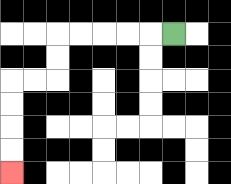{'start': '[7, 1]', 'end': '[0, 7]', 'path_directions': 'L,L,L,L,L,D,D,L,L,D,D,D,D', 'path_coordinates': '[[7, 1], [6, 1], [5, 1], [4, 1], [3, 1], [2, 1], [2, 2], [2, 3], [1, 3], [0, 3], [0, 4], [0, 5], [0, 6], [0, 7]]'}